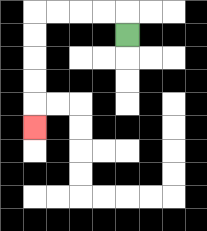{'start': '[5, 1]', 'end': '[1, 5]', 'path_directions': 'U,L,L,L,L,D,D,D,D,D', 'path_coordinates': '[[5, 1], [5, 0], [4, 0], [3, 0], [2, 0], [1, 0], [1, 1], [1, 2], [1, 3], [1, 4], [1, 5]]'}